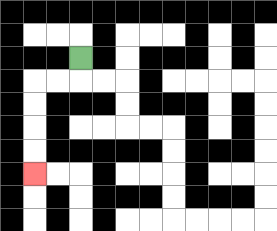{'start': '[3, 2]', 'end': '[1, 7]', 'path_directions': 'D,L,L,D,D,D,D', 'path_coordinates': '[[3, 2], [3, 3], [2, 3], [1, 3], [1, 4], [1, 5], [1, 6], [1, 7]]'}